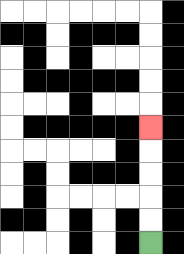{'start': '[6, 10]', 'end': '[6, 5]', 'path_directions': 'U,U,U,U,U', 'path_coordinates': '[[6, 10], [6, 9], [6, 8], [6, 7], [6, 6], [6, 5]]'}